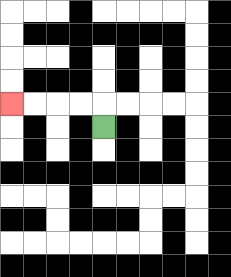{'start': '[4, 5]', 'end': '[0, 4]', 'path_directions': 'U,L,L,L,L', 'path_coordinates': '[[4, 5], [4, 4], [3, 4], [2, 4], [1, 4], [0, 4]]'}